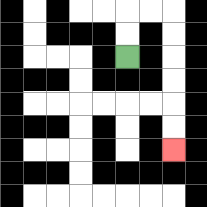{'start': '[5, 2]', 'end': '[7, 6]', 'path_directions': 'U,U,R,R,D,D,D,D,D,D', 'path_coordinates': '[[5, 2], [5, 1], [5, 0], [6, 0], [7, 0], [7, 1], [7, 2], [7, 3], [7, 4], [7, 5], [7, 6]]'}